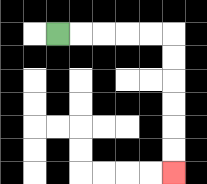{'start': '[2, 1]', 'end': '[7, 7]', 'path_directions': 'R,R,R,R,R,D,D,D,D,D,D', 'path_coordinates': '[[2, 1], [3, 1], [4, 1], [5, 1], [6, 1], [7, 1], [7, 2], [7, 3], [7, 4], [7, 5], [7, 6], [7, 7]]'}